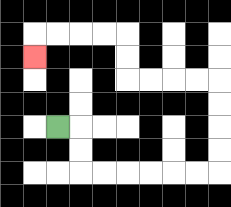{'start': '[2, 5]', 'end': '[1, 2]', 'path_directions': 'R,D,D,R,R,R,R,R,R,U,U,U,U,L,L,L,L,U,U,L,L,L,L,D', 'path_coordinates': '[[2, 5], [3, 5], [3, 6], [3, 7], [4, 7], [5, 7], [6, 7], [7, 7], [8, 7], [9, 7], [9, 6], [9, 5], [9, 4], [9, 3], [8, 3], [7, 3], [6, 3], [5, 3], [5, 2], [5, 1], [4, 1], [3, 1], [2, 1], [1, 1], [1, 2]]'}